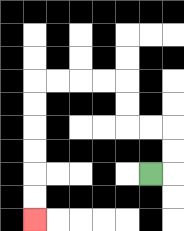{'start': '[6, 7]', 'end': '[1, 9]', 'path_directions': 'R,U,U,L,L,U,U,L,L,L,L,D,D,D,D,D,D', 'path_coordinates': '[[6, 7], [7, 7], [7, 6], [7, 5], [6, 5], [5, 5], [5, 4], [5, 3], [4, 3], [3, 3], [2, 3], [1, 3], [1, 4], [1, 5], [1, 6], [1, 7], [1, 8], [1, 9]]'}